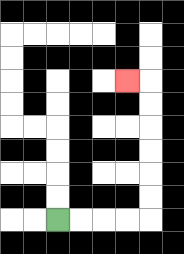{'start': '[2, 9]', 'end': '[5, 3]', 'path_directions': 'R,R,R,R,U,U,U,U,U,U,L', 'path_coordinates': '[[2, 9], [3, 9], [4, 9], [5, 9], [6, 9], [6, 8], [6, 7], [6, 6], [6, 5], [6, 4], [6, 3], [5, 3]]'}